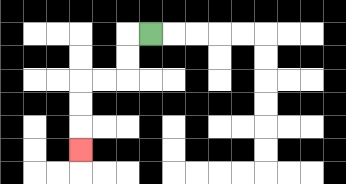{'start': '[6, 1]', 'end': '[3, 6]', 'path_directions': 'L,D,D,L,L,D,D,D', 'path_coordinates': '[[6, 1], [5, 1], [5, 2], [5, 3], [4, 3], [3, 3], [3, 4], [3, 5], [3, 6]]'}